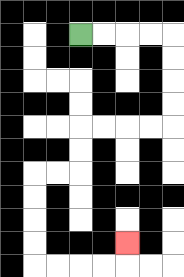{'start': '[3, 1]', 'end': '[5, 10]', 'path_directions': 'R,R,R,R,D,D,D,D,L,L,L,L,D,D,L,L,D,D,D,D,R,R,R,R,U', 'path_coordinates': '[[3, 1], [4, 1], [5, 1], [6, 1], [7, 1], [7, 2], [7, 3], [7, 4], [7, 5], [6, 5], [5, 5], [4, 5], [3, 5], [3, 6], [3, 7], [2, 7], [1, 7], [1, 8], [1, 9], [1, 10], [1, 11], [2, 11], [3, 11], [4, 11], [5, 11], [5, 10]]'}